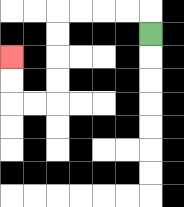{'start': '[6, 1]', 'end': '[0, 2]', 'path_directions': 'U,L,L,L,L,D,D,D,D,L,L,U,U', 'path_coordinates': '[[6, 1], [6, 0], [5, 0], [4, 0], [3, 0], [2, 0], [2, 1], [2, 2], [2, 3], [2, 4], [1, 4], [0, 4], [0, 3], [0, 2]]'}